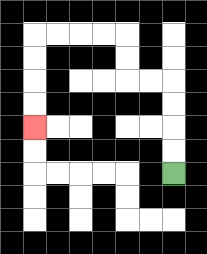{'start': '[7, 7]', 'end': '[1, 5]', 'path_directions': 'U,U,U,U,L,L,U,U,L,L,L,L,D,D,D,D', 'path_coordinates': '[[7, 7], [7, 6], [7, 5], [7, 4], [7, 3], [6, 3], [5, 3], [5, 2], [5, 1], [4, 1], [3, 1], [2, 1], [1, 1], [1, 2], [1, 3], [1, 4], [1, 5]]'}